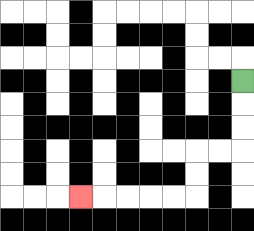{'start': '[10, 3]', 'end': '[3, 8]', 'path_directions': 'D,D,D,L,L,D,D,L,L,L,L,L', 'path_coordinates': '[[10, 3], [10, 4], [10, 5], [10, 6], [9, 6], [8, 6], [8, 7], [8, 8], [7, 8], [6, 8], [5, 8], [4, 8], [3, 8]]'}